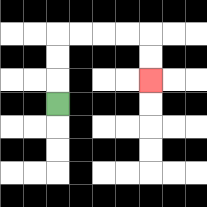{'start': '[2, 4]', 'end': '[6, 3]', 'path_directions': 'U,U,U,R,R,R,R,D,D', 'path_coordinates': '[[2, 4], [2, 3], [2, 2], [2, 1], [3, 1], [4, 1], [5, 1], [6, 1], [6, 2], [6, 3]]'}